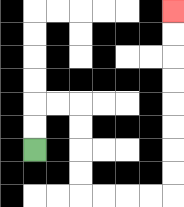{'start': '[1, 6]', 'end': '[7, 0]', 'path_directions': 'U,U,R,R,D,D,D,D,R,R,R,R,U,U,U,U,U,U,U,U', 'path_coordinates': '[[1, 6], [1, 5], [1, 4], [2, 4], [3, 4], [3, 5], [3, 6], [3, 7], [3, 8], [4, 8], [5, 8], [6, 8], [7, 8], [7, 7], [7, 6], [7, 5], [7, 4], [7, 3], [7, 2], [7, 1], [7, 0]]'}